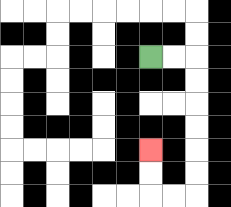{'start': '[6, 2]', 'end': '[6, 6]', 'path_directions': 'R,R,D,D,D,D,D,D,L,L,U,U', 'path_coordinates': '[[6, 2], [7, 2], [8, 2], [8, 3], [8, 4], [8, 5], [8, 6], [8, 7], [8, 8], [7, 8], [6, 8], [6, 7], [6, 6]]'}